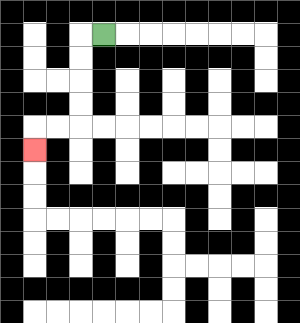{'start': '[4, 1]', 'end': '[1, 6]', 'path_directions': 'L,D,D,D,D,L,L,D', 'path_coordinates': '[[4, 1], [3, 1], [3, 2], [3, 3], [3, 4], [3, 5], [2, 5], [1, 5], [1, 6]]'}